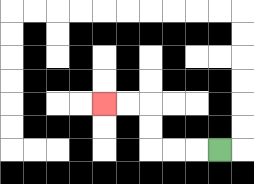{'start': '[9, 6]', 'end': '[4, 4]', 'path_directions': 'L,L,L,U,U,L,L', 'path_coordinates': '[[9, 6], [8, 6], [7, 6], [6, 6], [6, 5], [6, 4], [5, 4], [4, 4]]'}